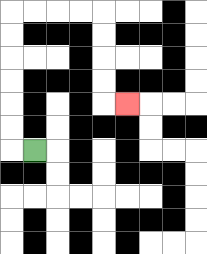{'start': '[1, 6]', 'end': '[5, 4]', 'path_directions': 'L,U,U,U,U,U,U,R,R,R,R,D,D,D,D,R', 'path_coordinates': '[[1, 6], [0, 6], [0, 5], [0, 4], [0, 3], [0, 2], [0, 1], [0, 0], [1, 0], [2, 0], [3, 0], [4, 0], [4, 1], [4, 2], [4, 3], [4, 4], [5, 4]]'}